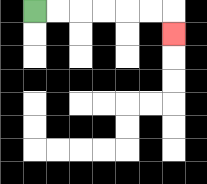{'start': '[1, 0]', 'end': '[7, 1]', 'path_directions': 'R,R,R,R,R,R,D', 'path_coordinates': '[[1, 0], [2, 0], [3, 0], [4, 0], [5, 0], [6, 0], [7, 0], [7, 1]]'}